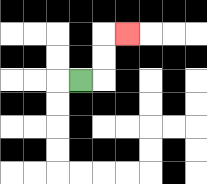{'start': '[3, 3]', 'end': '[5, 1]', 'path_directions': 'R,U,U,R', 'path_coordinates': '[[3, 3], [4, 3], [4, 2], [4, 1], [5, 1]]'}